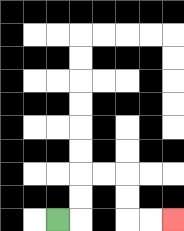{'start': '[2, 9]', 'end': '[7, 9]', 'path_directions': 'R,U,U,R,R,D,D,R,R', 'path_coordinates': '[[2, 9], [3, 9], [3, 8], [3, 7], [4, 7], [5, 7], [5, 8], [5, 9], [6, 9], [7, 9]]'}